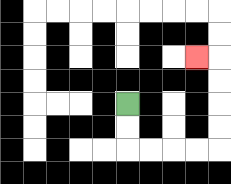{'start': '[5, 4]', 'end': '[8, 2]', 'path_directions': 'D,D,R,R,R,R,U,U,U,U,L', 'path_coordinates': '[[5, 4], [5, 5], [5, 6], [6, 6], [7, 6], [8, 6], [9, 6], [9, 5], [9, 4], [9, 3], [9, 2], [8, 2]]'}